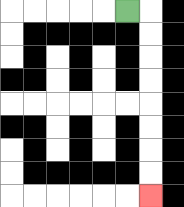{'start': '[5, 0]', 'end': '[6, 8]', 'path_directions': 'R,D,D,D,D,D,D,D,D', 'path_coordinates': '[[5, 0], [6, 0], [6, 1], [6, 2], [6, 3], [6, 4], [6, 5], [6, 6], [6, 7], [6, 8]]'}